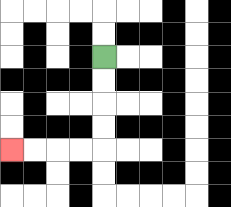{'start': '[4, 2]', 'end': '[0, 6]', 'path_directions': 'D,D,D,D,L,L,L,L', 'path_coordinates': '[[4, 2], [4, 3], [4, 4], [4, 5], [4, 6], [3, 6], [2, 6], [1, 6], [0, 6]]'}